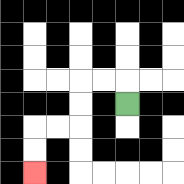{'start': '[5, 4]', 'end': '[1, 7]', 'path_directions': 'U,L,L,D,D,L,L,D,D', 'path_coordinates': '[[5, 4], [5, 3], [4, 3], [3, 3], [3, 4], [3, 5], [2, 5], [1, 5], [1, 6], [1, 7]]'}